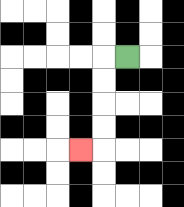{'start': '[5, 2]', 'end': '[3, 6]', 'path_directions': 'L,D,D,D,D,L', 'path_coordinates': '[[5, 2], [4, 2], [4, 3], [4, 4], [4, 5], [4, 6], [3, 6]]'}